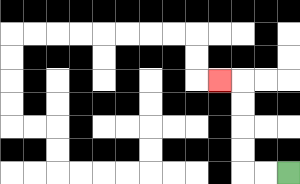{'start': '[12, 7]', 'end': '[9, 3]', 'path_directions': 'L,L,U,U,U,U,L', 'path_coordinates': '[[12, 7], [11, 7], [10, 7], [10, 6], [10, 5], [10, 4], [10, 3], [9, 3]]'}